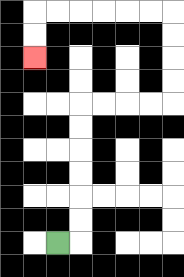{'start': '[2, 10]', 'end': '[1, 2]', 'path_directions': 'R,U,U,U,U,U,U,R,R,R,R,U,U,U,U,L,L,L,L,L,L,D,D', 'path_coordinates': '[[2, 10], [3, 10], [3, 9], [3, 8], [3, 7], [3, 6], [3, 5], [3, 4], [4, 4], [5, 4], [6, 4], [7, 4], [7, 3], [7, 2], [7, 1], [7, 0], [6, 0], [5, 0], [4, 0], [3, 0], [2, 0], [1, 0], [1, 1], [1, 2]]'}